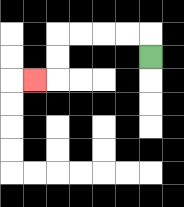{'start': '[6, 2]', 'end': '[1, 3]', 'path_directions': 'U,L,L,L,L,D,D,L', 'path_coordinates': '[[6, 2], [6, 1], [5, 1], [4, 1], [3, 1], [2, 1], [2, 2], [2, 3], [1, 3]]'}